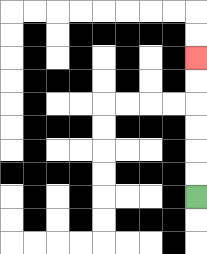{'start': '[8, 8]', 'end': '[8, 2]', 'path_directions': 'U,U,U,U,U,U', 'path_coordinates': '[[8, 8], [8, 7], [8, 6], [8, 5], [8, 4], [8, 3], [8, 2]]'}